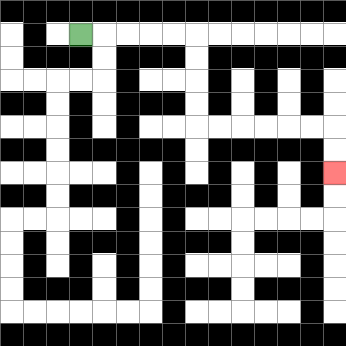{'start': '[3, 1]', 'end': '[14, 7]', 'path_directions': 'R,R,R,R,R,D,D,D,D,R,R,R,R,R,R,D,D', 'path_coordinates': '[[3, 1], [4, 1], [5, 1], [6, 1], [7, 1], [8, 1], [8, 2], [8, 3], [8, 4], [8, 5], [9, 5], [10, 5], [11, 5], [12, 5], [13, 5], [14, 5], [14, 6], [14, 7]]'}